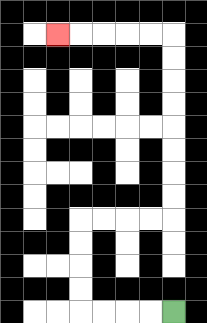{'start': '[7, 13]', 'end': '[2, 1]', 'path_directions': 'L,L,L,L,U,U,U,U,R,R,R,R,U,U,U,U,U,U,U,U,L,L,L,L,L', 'path_coordinates': '[[7, 13], [6, 13], [5, 13], [4, 13], [3, 13], [3, 12], [3, 11], [3, 10], [3, 9], [4, 9], [5, 9], [6, 9], [7, 9], [7, 8], [7, 7], [7, 6], [7, 5], [7, 4], [7, 3], [7, 2], [7, 1], [6, 1], [5, 1], [4, 1], [3, 1], [2, 1]]'}